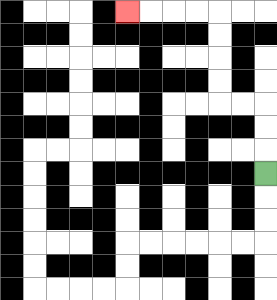{'start': '[11, 7]', 'end': '[5, 0]', 'path_directions': 'U,U,U,L,L,U,U,U,U,L,L,L,L', 'path_coordinates': '[[11, 7], [11, 6], [11, 5], [11, 4], [10, 4], [9, 4], [9, 3], [9, 2], [9, 1], [9, 0], [8, 0], [7, 0], [6, 0], [5, 0]]'}